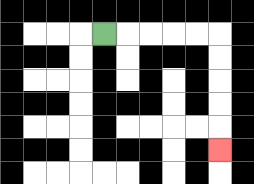{'start': '[4, 1]', 'end': '[9, 6]', 'path_directions': 'R,R,R,R,R,D,D,D,D,D', 'path_coordinates': '[[4, 1], [5, 1], [6, 1], [7, 1], [8, 1], [9, 1], [9, 2], [9, 3], [9, 4], [9, 5], [9, 6]]'}